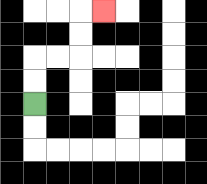{'start': '[1, 4]', 'end': '[4, 0]', 'path_directions': 'U,U,R,R,U,U,R', 'path_coordinates': '[[1, 4], [1, 3], [1, 2], [2, 2], [3, 2], [3, 1], [3, 0], [4, 0]]'}